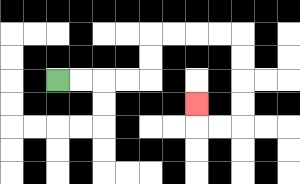{'start': '[2, 3]', 'end': '[8, 4]', 'path_directions': 'R,R,R,R,U,U,R,R,R,R,D,D,D,D,L,L,U', 'path_coordinates': '[[2, 3], [3, 3], [4, 3], [5, 3], [6, 3], [6, 2], [6, 1], [7, 1], [8, 1], [9, 1], [10, 1], [10, 2], [10, 3], [10, 4], [10, 5], [9, 5], [8, 5], [8, 4]]'}